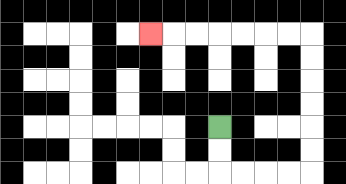{'start': '[9, 5]', 'end': '[6, 1]', 'path_directions': 'D,D,R,R,R,R,U,U,U,U,U,U,L,L,L,L,L,L,L', 'path_coordinates': '[[9, 5], [9, 6], [9, 7], [10, 7], [11, 7], [12, 7], [13, 7], [13, 6], [13, 5], [13, 4], [13, 3], [13, 2], [13, 1], [12, 1], [11, 1], [10, 1], [9, 1], [8, 1], [7, 1], [6, 1]]'}